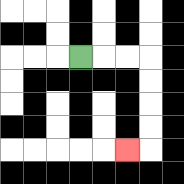{'start': '[3, 2]', 'end': '[5, 6]', 'path_directions': 'R,R,R,D,D,D,D,L', 'path_coordinates': '[[3, 2], [4, 2], [5, 2], [6, 2], [6, 3], [6, 4], [6, 5], [6, 6], [5, 6]]'}